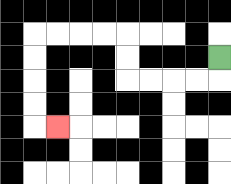{'start': '[9, 2]', 'end': '[2, 5]', 'path_directions': 'D,L,L,L,L,U,U,L,L,L,L,D,D,D,D,R', 'path_coordinates': '[[9, 2], [9, 3], [8, 3], [7, 3], [6, 3], [5, 3], [5, 2], [5, 1], [4, 1], [3, 1], [2, 1], [1, 1], [1, 2], [1, 3], [1, 4], [1, 5], [2, 5]]'}